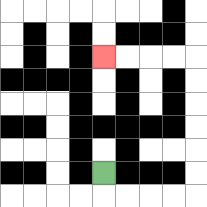{'start': '[4, 7]', 'end': '[4, 2]', 'path_directions': 'D,R,R,R,R,U,U,U,U,U,U,L,L,L,L', 'path_coordinates': '[[4, 7], [4, 8], [5, 8], [6, 8], [7, 8], [8, 8], [8, 7], [8, 6], [8, 5], [8, 4], [8, 3], [8, 2], [7, 2], [6, 2], [5, 2], [4, 2]]'}